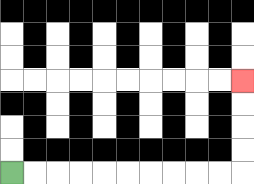{'start': '[0, 7]', 'end': '[10, 3]', 'path_directions': 'R,R,R,R,R,R,R,R,R,R,U,U,U,U', 'path_coordinates': '[[0, 7], [1, 7], [2, 7], [3, 7], [4, 7], [5, 7], [6, 7], [7, 7], [8, 7], [9, 7], [10, 7], [10, 6], [10, 5], [10, 4], [10, 3]]'}